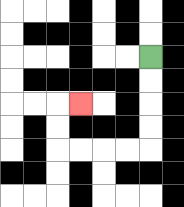{'start': '[6, 2]', 'end': '[3, 4]', 'path_directions': 'D,D,D,D,L,L,L,L,U,U,R', 'path_coordinates': '[[6, 2], [6, 3], [6, 4], [6, 5], [6, 6], [5, 6], [4, 6], [3, 6], [2, 6], [2, 5], [2, 4], [3, 4]]'}